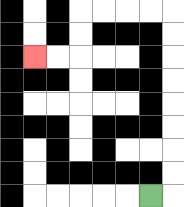{'start': '[6, 8]', 'end': '[1, 2]', 'path_directions': 'R,U,U,U,U,U,U,U,U,L,L,L,L,D,D,L,L', 'path_coordinates': '[[6, 8], [7, 8], [7, 7], [7, 6], [7, 5], [7, 4], [7, 3], [7, 2], [7, 1], [7, 0], [6, 0], [5, 0], [4, 0], [3, 0], [3, 1], [3, 2], [2, 2], [1, 2]]'}